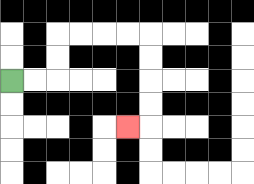{'start': '[0, 3]', 'end': '[5, 5]', 'path_directions': 'R,R,U,U,R,R,R,R,D,D,D,D,L', 'path_coordinates': '[[0, 3], [1, 3], [2, 3], [2, 2], [2, 1], [3, 1], [4, 1], [5, 1], [6, 1], [6, 2], [6, 3], [6, 4], [6, 5], [5, 5]]'}